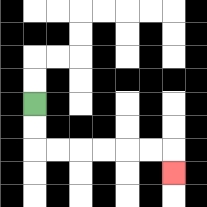{'start': '[1, 4]', 'end': '[7, 7]', 'path_directions': 'D,D,R,R,R,R,R,R,D', 'path_coordinates': '[[1, 4], [1, 5], [1, 6], [2, 6], [3, 6], [4, 6], [5, 6], [6, 6], [7, 6], [7, 7]]'}